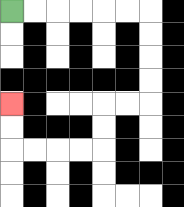{'start': '[0, 0]', 'end': '[0, 4]', 'path_directions': 'R,R,R,R,R,R,D,D,D,D,L,L,D,D,L,L,L,L,U,U', 'path_coordinates': '[[0, 0], [1, 0], [2, 0], [3, 0], [4, 0], [5, 0], [6, 0], [6, 1], [6, 2], [6, 3], [6, 4], [5, 4], [4, 4], [4, 5], [4, 6], [3, 6], [2, 6], [1, 6], [0, 6], [0, 5], [0, 4]]'}